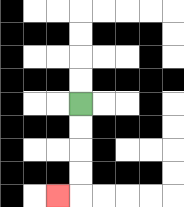{'start': '[3, 4]', 'end': '[2, 8]', 'path_directions': 'D,D,D,D,L', 'path_coordinates': '[[3, 4], [3, 5], [3, 6], [3, 7], [3, 8], [2, 8]]'}